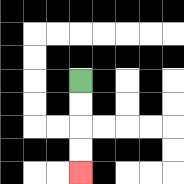{'start': '[3, 3]', 'end': '[3, 7]', 'path_directions': 'D,D,D,D', 'path_coordinates': '[[3, 3], [3, 4], [3, 5], [3, 6], [3, 7]]'}